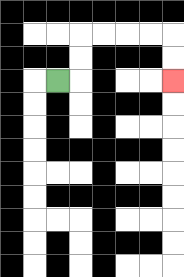{'start': '[2, 3]', 'end': '[7, 3]', 'path_directions': 'R,U,U,R,R,R,R,D,D', 'path_coordinates': '[[2, 3], [3, 3], [3, 2], [3, 1], [4, 1], [5, 1], [6, 1], [7, 1], [7, 2], [7, 3]]'}